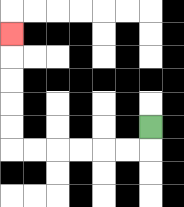{'start': '[6, 5]', 'end': '[0, 1]', 'path_directions': 'D,L,L,L,L,L,L,U,U,U,U,U', 'path_coordinates': '[[6, 5], [6, 6], [5, 6], [4, 6], [3, 6], [2, 6], [1, 6], [0, 6], [0, 5], [0, 4], [0, 3], [0, 2], [0, 1]]'}